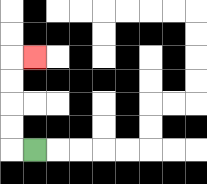{'start': '[1, 6]', 'end': '[1, 2]', 'path_directions': 'L,U,U,U,U,R', 'path_coordinates': '[[1, 6], [0, 6], [0, 5], [0, 4], [0, 3], [0, 2], [1, 2]]'}